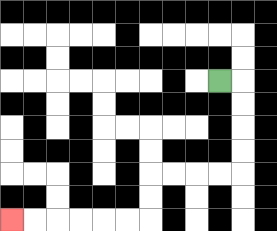{'start': '[9, 3]', 'end': '[0, 9]', 'path_directions': 'R,D,D,D,D,L,L,L,L,D,D,L,L,L,L,L,L', 'path_coordinates': '[[9, 3], [10, 3], [10, 4], [10, 5], [10, 6], [10, 7], [9, 7], [8, 7], [7, 7], [6, 7], [6, 8], [6, 9], [5, 9], [4, 9], [3, 9], [2, 9], [1, 9], [0, 9]]'}